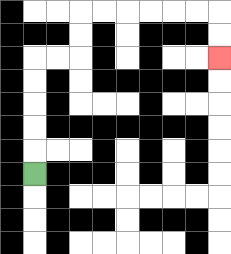{'start': '[1, 7]', 'end': '[9, 2]', 'path_directions': 'U,U,U,U,U,R,R,U,U,R,R,R,R,R,R,D,D', 'path_coordinates': '[[1, 7], [1, 6], [1, 5], [1, 4], [1, 3], [1, 2], [2, 2], [3, 2], [3, 1], [3, 0], [4, 0], [5, 0], [6, 0], [7, 0], [8, 0], [9, 0], [9, 1], [9, 2]]'}